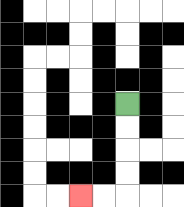{'start': '[5, 4]', 'end': '[3, 8]', 'path_directions': 'D,D,D,D,L,L', 'path_coordinates': '[[5, 4], [5, 5], [5, 6], [5, 7], [5, 8], [4, 8], [3, 8]]'}